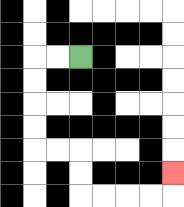{'start': '[3, 2]', 'end': '[7, 7]', 'path_directions': 'L,L,D,D,D,D,R,R,D,D,R,R,R,R,U', 'path_coordinates': '[[3, 2], [2, 2], [1, 2], [1, 3], [1, 4], [1, 5], [1, 6], [2, 6], [3, 6], [3, 7], [3, 8], [4, 8], [5, 8], [6, 8], [7, 8], [7, 7]]'}